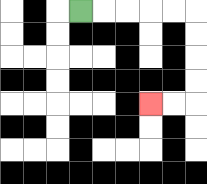{'start': '[3, 0]', 'end': '[6, 4]', 'path_directions': 'R,R,R,R,R,D,D,D,D,L,L', 'path_coordinates': '[[3, 0], [4, 0], [5, 0], [6, 0], [7, 0], [8, 0], [8, 1], [8, 2], [8, 3], [8, 4], [7, 4], [6, 4]]'}